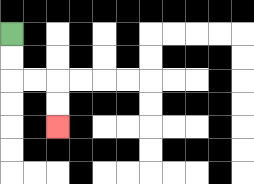{'start': '[0, 1]', 'end': '[2, 5]', 'path_directions': 'D,D,R,R,D,D', 'path_coordinates': '[[0, 1], [0, 2], [0, 3], [1, 3], [2, 3], [2, 4], [2, 5]]'}